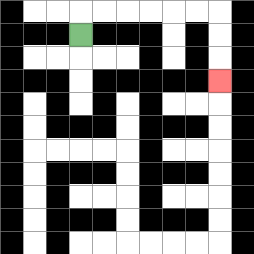{'start': '[3, 1]', 'end': '[9, 3]', 'path_directions': 'U,R,R,R,R,R,R,D,D,D', 'path_coordinates': '[[3, 1], [3, 0], [4, 0], [5, 0], [6, 0], [7, 0], [8, 0], [9, 0], [9, 1], [9, 2], [9, 3]]'}